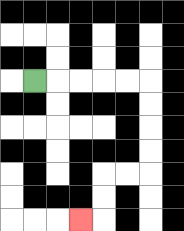{'start': '[1, 3]', 'end': '[3, 9]', 'path_directions': 'R,R,R,R,R,D,D,D,D,L,L,D,D,L', 'path_coordinates': '[[1, 3], [2, 3], [3, 3], [4, 3], [5, 3], [6, 3], [6, 4], [6, 5], [6, 6], [6, 7], [5, 7], [4, 7], [4, 8], [4, 9], [3, 9]]'}